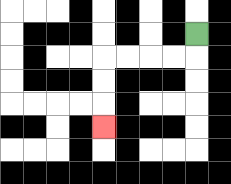{'start': '[8, 1]', 'end': '[4, 5]', 'path_directions': 'D,L,L,L,L,D,D,D', 'path_coordinates': '[[8, 1], [8, 2], [7, 2], [6, 2], [5, 2], [4, 2], [4, 3], [4, 4], [4, 5]]'}